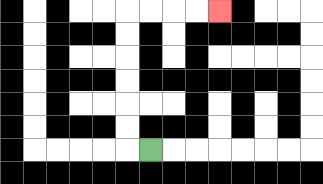{'start': '[6, 6]', 'end': '[9, 0]', 'path_directions': 'L,U,U,U,U,U,U,R,R,R,R', 'path_coordinates': '[[6, 6], [5, 6], [5, 5], [5, 4], [5, 3], [5, 2], [5, 1], [5, 0], [6, 0], [7, 0], [8, 0], [9, 0]]'}